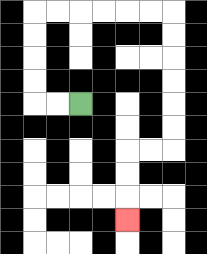{'start': '[3, 4]', 'end': '[5, 9]', 'path_directions': 'L,L,U,U,U,U,R,R,R,R,R,R,D,D,D,D,D,D,L,L,D,D,D', 'path_coordinates': '[[3, 4], [2, 4], [1, 4], [1, 3], [1, 2], [1, 1], [1, 0], [2, 0], [3, 0], [4, 0], [5, 0], [6, 0], [7, 0], [7, 1], [7, 2], [7, 3], [7, 4], [7, 5], [7, 6], [6, 6], [5, 6], [5, 7], [5, 8], [5, 9]]'}